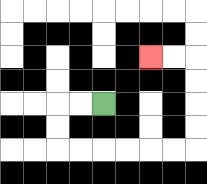{'start': '[4, 4]', 'end': '[6, 2]', 'path_directions': 'L,L,D,D,R,R,R,R,R,R,U,U,U,U,L,L', 'path_coordinates': '[[4, 4], [3, 4], [2, 4], [2, 5], [2, 6], [3, 6], [4, 6], [5, 6], [6, 6], [7, 6], [8, 6], [8, 5], [8, 4], [8, 3], [8, 2], [7, 2], [6, 2]]'}